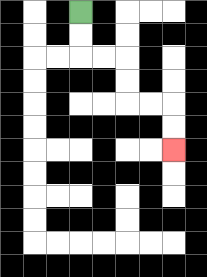{'start': '[3, 0]', 'end': '[7, 6]', 'path_directions': 'D,D,R,R,D,D,R,R,D,D', 'path_coordinates': '[[3, 0], [3, 1], [3, 2], [4, 2], [5, 2], [5, 3], [5, 4], [6, 4], [7, 4], [7, 5], [7, 6]]'}